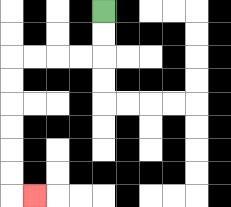{'start': '[4, 0]', 'end': '[1, 8]', 'path_directions': 'D,D,L,L,L,L,D,D,D,D,D,D,R', 'path_coordinates': '[[4, 0], [4, 1], [4, 2], [3, 2], [2, 2], [1, 2], [0, 2], [0, 3], [0, 4], [0, 5], [0, 6], [0, 7], [0, 8], [1, 8]]'}